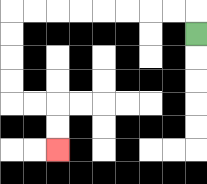{'start': '[8, 1]', 'end': '[2, 6]', 'path_directions': 'U,L,L,L,L,L,L,L,L,D,D,D,D,R,R,D,D', 'path_coordinates': '[[8, 1], [8, 0], [7, 0], [6, 0], [5, 0], [4, 0], [3, 0], [2, 0], [1, 0], [0, 0], [0, 1], [0, 2], [0, 3], [0, 4], [1, 4], [2, 4], [2, 5], [2, 6]]'}